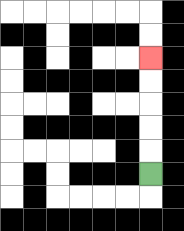{'start': '[6, 7]', 'end': '[6, 2]', 'path_directions': 'U,U,U,U,U', 'path_coordinates': '[[6, 7], [6, 6], [6, 5], [6, 4], [6, 3], [6, 2]]'}